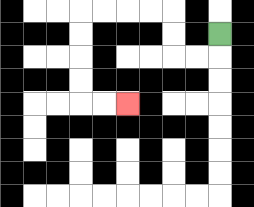{'start': '[9, 1]', 'end': '[5, 4]', 'path_directions': 'D,L,L,U,U,L,L,L,L,D,D,D,D,R,R', 'path_coordinates': '[[9, 1], [9, 2], [8, 2], [7, 2], [7, 1], [7, 0], [6, 0], [5, 0], [4, 0], [3, 0], [3, 1], [3, 2], [3, 3], [3, 4], [4, 4], [5, 4]]'}